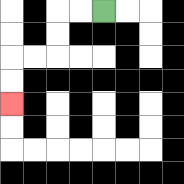{'start': '[4, 0]', 'end': '[0, 4]', 'path_directions': 'L,L,D,D,L,L,D,D', 'path_coordinates': '[[4, 0], [3, 0], [2, 0], [2, 1], [2, 2], [1, 2], [0, 2], [0, 3], [0, 4]]'}